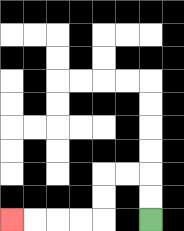{'start': '[6, 9]', 'end': '[0, 9]', 'path_directions': 'U,U,L,L,D,D,L,L,L,L', 'path_coordinates': '[[6, 9], [6, 8], [6, 7], [5, 7], [4, 7], [4, 8], [4, 9], [3, 9], [2, 9], [1, 9], [0, 9]]'}